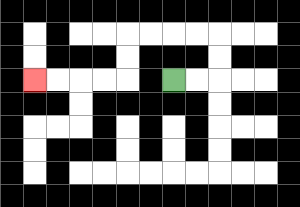{'start': '[7, 3]', 'end': '[1, 3]', 'path_directions': 'R,R,U,U,L,L,L,L,D,D,L,L,L,L', 'path_coordinates': '[[7, 3], [8, 3], [9, 3], [9, 2], [9, 1], [8, 1], [7, 1], [6, 1], [5, 1], [5, 2], [5, 3], [4, 3], [3, 3], [2, 3], [1, 3]]'}